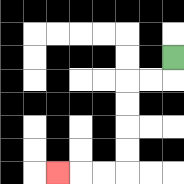{'start': '[7, 2]', 'end': '[2, 7]', 'path_directions': 'D,L,L,D,D,D,D,L,L,L', 'path_coordinates': '[[7, 2], [7, 3], [6, 3], [5, 3], [5, 4], [5, 5], [5, 6], [5, 7], [4, 7], [3, 7], [2, 7]]'}